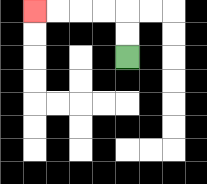{'start': '[5, 2]', 'end': '[1, 0]', 'path_directions': 'U,U,L,L,L,L', 'path_coordinates': '[[5, 2], [5, 1], [5, 0], [4, 0], [3, 0], [2, 0], [1, 0]]'}